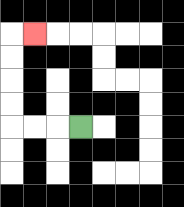{'start': '[3, 5]', 'end': '[1, 1]', 'path_directions': 'L,L,L,U,U,U,U,R', 'path_coordinates': '[[3, 5], [2, 5], [1, 5], [0, 5], [0, 4], [0, 3], [0, 2], [0, 1], [1, 1]]'}